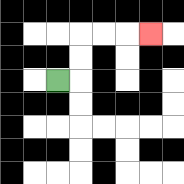{'start': '[2, 3]', 'end': '[6, 1]', 'path_directions': 'R,U,U,R,R,R', 'path_coordinates': '[[2, 3], [3, 3], [3, 2], [3, 1], [4, 1], [5, 1], [6, 1]]'}